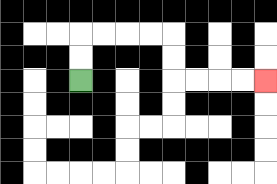{'start': '[3, 3]', 'end': '[11, 3]', 'path_directions': 'U,U,R,R,R,R,D,D,R,R,R,R', 'path_coordinates': '[[3, 3], [3, 2], [3, 1], [4, 1], [5, 1], [6, 1], [7, 1], [7, 2], [7, 3], [8, 3], [9, 3], [10, 3], [11, 3]]'}